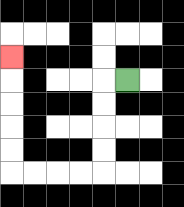{'start': '[5, 3]', 'end': '[0, 2]', 'path_directions': 'L,D,D,D,D,L,L,L,L,U,U,U,U,U', 'path_coordinates': '[[5, 3], [4, 3], [4, 4], [4, 5], [4, 6], [4, 7], [3, 7], [2, 7], [1, 7], [0, 7], [0, 6], [0, 5], [0, 4], [0, 3], [0, 2]]'}